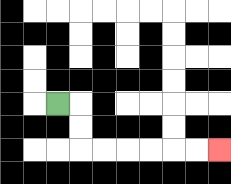{'start': '[2, 4]', 'end': '[9, 6]', 'path_directions': 'R,D,D,R,R,R,R,R,R', 'path_coordinates': '[[2, 4], [3, 4], [3, 5], [3, 6], [4, 6], [5, 6], [6, 6], [7, 6], [8, 6], [9, 6]]'}